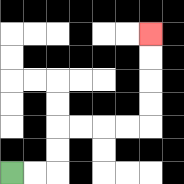{'start': '[0, 7]', 'end': '[6, 1]', 'path_directions': 'R,R,U,U,R,R,R,R,U,U,U,U', 'path_coordinates': '[[0, 7], [1, 7], [2, 7], [2, 6], [2, 5], [3, 5], [4, 5], [5, 5], [6, 5], [6, 4], [6, 3], [6, 2], [6, 1]]'}